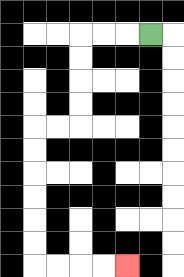{'start': '[6, 1]', 'end': '[5, 11]', 'path_directions': 'L,L,L,D,D,D,D,L,L,D,D,D,D,D,D,R,R,R,R', 'path_coordinates': '[[6, 1], [5, 1], [4, 1], [3, 1], [3, 2], [3, 3], [3, 4], [3, 5], [2, 5], [1, 5], [1, 6], [1, 7], [1, 8], [1, 9], [1, 10], [1, 11], [2, 11], [3, 11], [4, 11], [5, 11]]'}